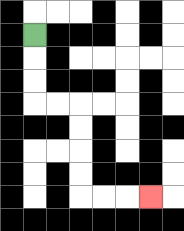{'start': '[1, 1]', 'end': '[6, 8]', 'path_directions': 'D,D,D,R,R,D,D,D,D,R,R,R', 'path_coordinates': '[[1, 1], [1, 2], [1, 3], [1, 4], [2, 4], [3, 4], [3, 5], [3, 6], [3, 7], [3, 8], [4, 8], [5, 8], [6, 8]]'}